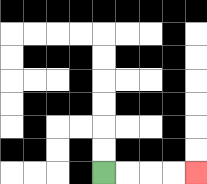{'start': '[4, 7]', 'end': '[8, 7]', 'path_directions': 'R,R,R,R', 'path_coordinates': '[[4, 7], [5, 7], [6, 7], [7, 7], [8, 7]]'}